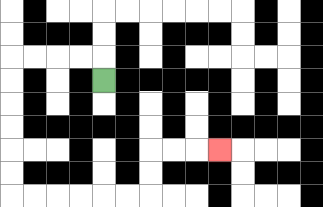{'start': '[4, 3]', 'end': '[9, 6]', 'path_directions': 'U,L,L,L,L,D,D,D,D,D,D,R,R,R,R,R,R,U,U,R,R,R', 'path_coordinates': '[[4, 3], [4, 2], [3, 2], [2, 2], [1, 2], [0, 2], [0, 3], [0, 4], [0, 5], [0, 6], [0, 7], [0, 8], [1, 8], [2, 8], [3, 8], [4, 8], [5, 8], [6, 8], [6, 7], [6, 6], [7, 6], [8, 6], [9, 6]]'}